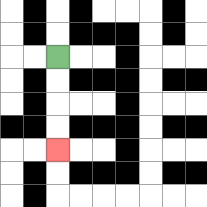{'start': '[2, 2]', 'end': '[2, 6]', 'path_directions': 'D,D,D,D', 'path_coordinates': '[[2, 2], [2, 3], [2, 4], [2, 5], [2, 6]]'}